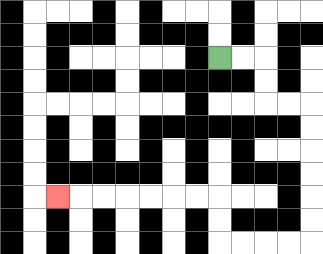{'start': '[9, 2]', 'end': '[2, 8]', 'path_directions': 'R,R,D,D,R,R,D,D,D,D,D,D,L,L,L,L,U,U,L,L,L,L,L,L,L', 'path_coordinates': '[[9, 2], [10, 2], [11, 2], [11, 3], [11, 4], [12, 4], [13, 4], [13, 5], [13, 6], [13, 7], [13, 8], [13, 9], [13, 10], [12, 10], [11, 10], [10, 10], [9, 10], [9, 9], [9, 8], [8, 8], [7, 8], [6, 8], [5, 8], [4, 8], [3, 8], [2, 8]]'}